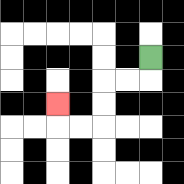{'start': '[6, 2]', 'end': '[2, 4]', 'path_directions': 'D,L,L,D,D,L,L,U', 'path_coordinates': '[[6, 2], [6, 3], [5, 3], [4, 3], [4, 4], [4, 5], [3, 5], [2, 5], [2, 4]]'}